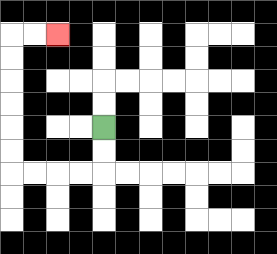{'start': '[4, 5]', 'end': '[2, 1]', 'path_directions': 'D,D,L,L,L,L,U,U,U,U,U,U,R,R', 'path_coordinates': '[[4, 5], [4, 6], [4, 7], [3, 7], [2, 7], [1, 7], [0, 7], [0, 6], [0, 5], [0, 4], [0, 3], [0, 2], [0, 1], [1, 1], [2, 1]]'}